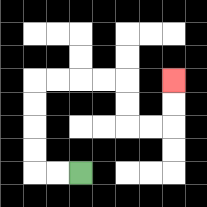{'start': '[3, 7]', 'end': '[7, 3]', 'path_directions': 'L,L,U,U,U,U,R,R,R,R,D,D,R,R,U,U', 'path_coordinates': '[[3, 7], [2, 7], [1, 7], [1, 6], [1, 5], [1, 4], [1, 3], [2, 3], [3, 3], [4, 3], [5, 3], [5, 4], [5, 5], [6, 5], [7, 5], [7, 4], [7, 3]]'}